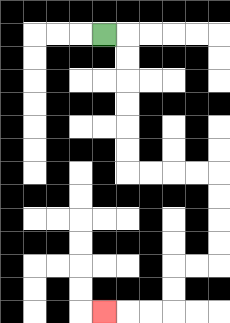{'start': '[4, 1]', 'end': '[4, 13]', 'path_directions': 'R,D,D,D,D,D,D,R,R,R,R,D,D,D,D,L,L,D,D,L,L,L', 'path_coordinates': '[[4, 1], [5, 1], [5, 2], [5, 3], [5, 4], [5, 5], [5, 6], [5, 7], [6, 7], [7, 7], [8, 7], [9, 7], [9, 8], [9, 9], [9, 10], [9, 11], [8, 11], [7, 11], [7, 12], [7, 13], [6, 13], [5, 13], [4, 13]]'}